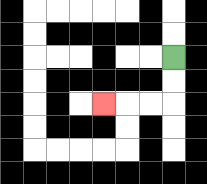{'start': '[7, 2]', 'end': '[4, 4]', 'path_directions': 'D,D,L,L,L', 'path_coordinates': '[[7, 2], [7, 3], [7, 4], [6, 4], [5, 4], [4, 4]]'}